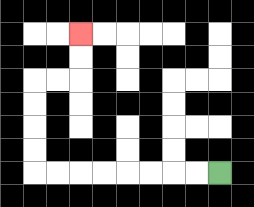{'start': '[9, 7]', 'end': '[3, 1]', 'path_directions': 'L,L,L,L,L,L,L,L,U,U,U,U,R,R,U,U', 'path_coordinates': '[[9, 7], [8, 7], [7, 7], [6, 7], [5, 7], [4, 7], [3, 7], [2, 7], [1, 7], [1, 6], [1, 5], [1, 4], [1, 3], [2, 3], [3, 3], [3, 2], [3, 1]]'}